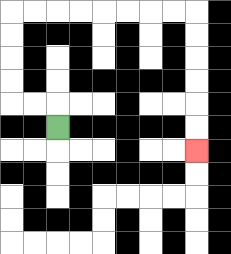{'start': '[2, 5]', 'end': '[8, 6]', 'path_directions': 'U,L,L,U,U,U,U,R,R,R,R,R,R,R,R,D,D,D,D,D,D', 'path_coordinates': '[[2, 5], [2, 4], [1, 4], [0, 4], [0, 3], [0, 2], [0, 1], [0, 0], [1, 0], [2, 0], [3, 0], [4, 0], [5, 0], [6, 0], [7, 0], [8, 0], [8, 1], [8, 2], [8, 3], [8, 4], [8, 5], [8, 6]]'}